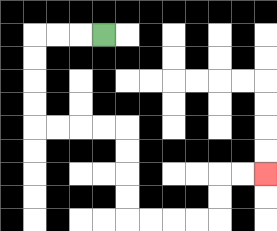{'start': '[4, 1]', 'end': '[11, 7]', 'path_directions': 'L,L,L,D,D,D,D,R,R,R,R,D,D,D,D,R,R,R,R,U,U,R,R', 'path_coordinates': '[[4, 1], [3, 1], [2, 1], [1, 1], [1, 2], [1, 3], [1, 4], [1, 5], [2, 5], [3, 5], [4, 5], [5, 5], [5, 6], [5, 7], [5, 8], [5, 9], [6, 9], [7, 9], [8, 9], [9, 9], [9, 8], [9, 7], [10, 7], [11, 7]]'}